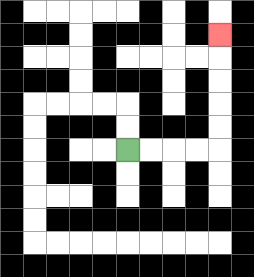{'start': '[5, 6]', 'end': '[9, 1]', 'path_directions': 'R,R,R,R,U,U,U,U,U', 'path_coordinates': '[[5, 6], [6, 6], [7, 6], [8, 6], [9, 6], [9, 5], [9, 4], [9, 3], [9, 2], [9, 1]]'}